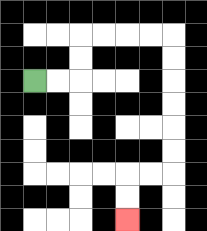{'start': '[1, 3]', 'end': '[5, 9]', 'path_directions': 'R,R,U,U,R,R,R,R,D,D,D,D,D,D,L,L,D,D', 'path_coordinates': '[[1, 3], [2, 3], [3, 3], [3, 2], [3, 1], [4, 1], [5, 1], [6, 1], [7, 1], [7, 2], [7, 3], [7, 4], [7, 5], [7, 6], [7, 7], [6, 7], [5, 7], [5, 8], [5, 9]]'}